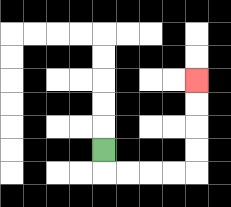{'start': '[4, 6]', 'end': '[8, 3]', 'path_directions': 'D,R,R,R,R,U,U,U,U', 'path_coordinates': '[[4, 6], [4, 7], [5, 7], [6, 7], [7, 7], [8, 7], [8, 6], [8, 5], [8, 4], [8, 3]]'}